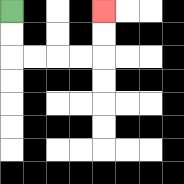{'start': '[0, 0]', 'end': '[4, 0]', 'path_directions': 'D,D,R,R,R,R,U,U', 'path_coordinates': '[[0, 0], [0, 1], [0, 2], [1, 2], [2, 2], [3, 2], [4, 2], [4, 1], [4, 0]]'}